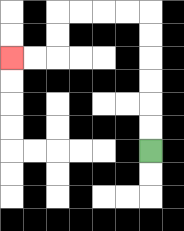{'start': '[6, 6]', 'end': '[0, 2]', 'path_directions': 'U,U,U,U,U,U,L,L,L,L,D,D,L,L', 'path_coordinates': '[[6, 6], [6, 5], [6, 4], [6, 3], [6, 2], [6, 1], [6, 0], [5, 0], [4, 0], [3, 0], [2, 0], [2, 1], [2, 2], [1, 2], [0, 2]]'}